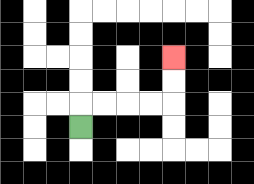{'start': '[3, 5]', 'end': '[7, 2]', 'path_directions': 'U,R,R,R,R,U,U', 'path_coordinates': '[[3, 5], [3, 4], [4, 4], [5, 4], [6, 4], [7, 4], [7, 3], [7, 2]]'}